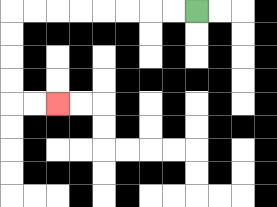{'start': '[8, 0]', 'end': '[2, 4]', 'path_directions': 'L,L,L,L,L,L,L,L,D,D,D,D,R,R', 'path_coordinates': '[[8, 0], [7, 0], [6, 0], [5, 0], [4, 0], [3, 0], [2, 0], [1, 0], [0, 0], [0, 1], [0, 2], [0, 3], [0, 4], [1, 4], [2, 4]]'}